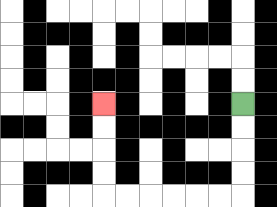{'start': '[10, 4]', 'end': '[4, 4]', 'path_directions': 'D,D,D,D,L,L,L,L,L,L,U,U,U,U', 'path_coordinates': '[[10, 4], [10, 5], [10, 6], [10, 7], [10, 8], [9, 8], [8, 8], [7, 8], [6, 8], [5, 8], [4, 8], [4, 7], [4, 6], [4, 5], [4, 4]]'}